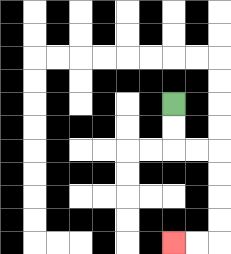{'start': '[7, 4]', 'end': '[7, 10]', 'path_directions': 'D,D,R,R,D,D,D,D,L,L', 'path_coordinates': '[[7, 4], [7, 5], [7, 6], [8, 6], [9, 6], [9, 7], [9, 8], [9, 9], [9, 10], [8, 10], [7, 10]]'}